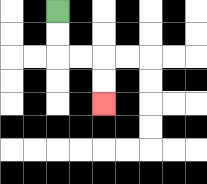{'start': '[2, 0]', 'end': '[4, 4]', 'path_directions': 'D,D,R,R,D,D', 'path_coordinates': '[[2, 0], [2, 1], [2, 2], [3, 2], [4, 2], [4, 3], [4, 4]]'}